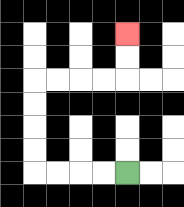{'start': '[5, 7]', 'end': '[5, 1]', 'path_directions': 'L,L,L,L,U,U,U,U,R,R,R,R,U,U', 'path_coordinates': '[[5, 7], [4, 7], [3, 7], [2, 7], [1, 7], [1, 6], [1, 5], [1, 4], [1, 3], [2, 3], [3, 3], [4, 3], [5, 3], [5, 2], [5, 1]]'}